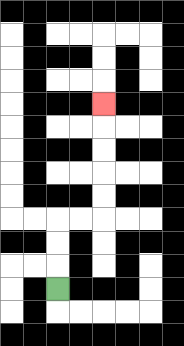{'start': '[2, 12]', 'end': '[4, 4]', 'path_directions': 'U,U,U,R,R,U,U,U,U,U', 'path_coordinates': '[[2, 12], [2, 11], [2, 10], [2, 9], [3, 9], [4, 9], [4, 8], [4, 7], [4, 6], [4, 5], [4, 4]]'}